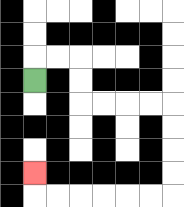{'start': '[1, 3]', 'end': '[1, 7]', 'path_directions': 'U,R,R,D,D,R,R,R,R,D,D,D,D,L,L,L,L,L,L,U', 'path_coordinates': '[[1, 3], [1, 2], [2, 2], [3, 2], [3, 3], [3, 4], [4, 4], [5, 4], [6, 4], [7, 4], [7, 5], [7, 6], [7, 7], [7, 8], [6, 8], [5, 8], [4, 8], [3, 8], [2, 8], [1, 8], [1, 7]]'}